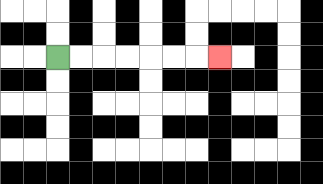{'start': '[2, 2]', 'end': '[9, 2]', 'path_directions': 'R,R,R,R,R,R,R', 'path_coordinates': '[[2, 2], [3, 2], [4, 2], [5, 2], [6, 2], [7, 2], [8, 2], [9, 2]]'}